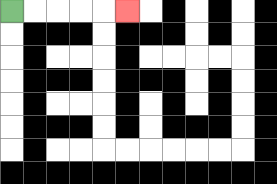{'start': '[0, 0]', 'end': '[5, 0]', 'path_directions': 'R,R,R,R,R', 'path_coordinates': '[[0, 0], [1, 0], [2, 0], [3, 0], [4, 0], [5, 0]]'}